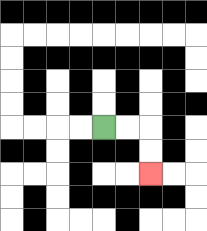{'start': '[4, 5]', 'end': '[6, 7]', 'path_directions': 'R,R,D,D', 'path_coordinates': '[[4, 5], [5, 5], [6, 5], [6, 6], [6, 7]]'}